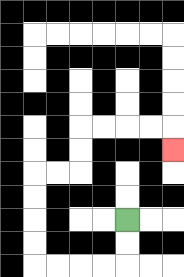{'start': '[5, 9]', 'end': '[7, 6]', 'path_directions': 'D,D,L,L,L,L,U,U,U,U,R,R,U,U,R,R,R,R,D', 'path_coordinates': '[[5, 9], [5, 10], [5, 11], [4, 11], [3, 11], [2, 11], [1, 11], [1, 10], [1, 9], [1, 8], [1, 7], [2, 7], [3, 7], [3, 6], [3, 5], [4, 5], [5, 5], [6, 5], [7, 5], [7, 6]]'}